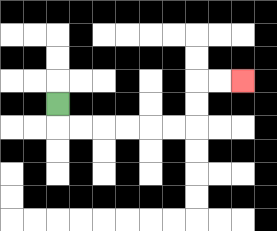{'start': '[2, 4]', 'end': '[10, 3]', 'path_directions': 'D,R,R,R,R,R,R,U,U,R,R', 'path_coordinates': '[[2, 4], [2, 5], [3, 5], [4, 5], [5, 5], [6, 5], [7, 5], [8, 5], [8, 4], [8, 3], [9, 3], [10, 3]]'}